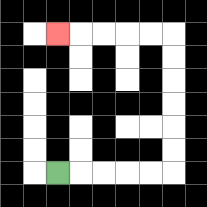{'start': '[2, 7]', 'end': '[2, 1]', 'path_directions': 'R,R,R,R,R,U,U,U,U,U,U,L,L,L,L,L', 'path_coordinates': '[[2, 7], [3, 7], [4, 7], [5, 7], [6, 7], [7, 7], [7, 6], [7, 5], [7, 4], [7, 3], [7, 2], [7, 1], [6, 1], [5, 1], [4, 1], [3, 1], [2, 1]]'}